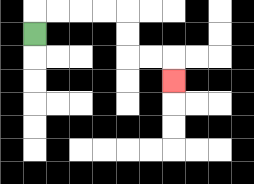{'start': '[1, 1]', 'end': '[7, 3]', 'path_directions': 'U,R,R,R,R,D,D,R,R,D', 'path_coordinates': '[[1, 1], [1, 0], [2, 0], [3, 0], [4, 0], [5, 0], [5, 1], [5, 2], [6, 2], [7, 2], [7, 3]]'}